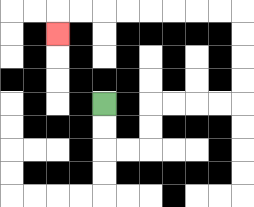{'start': '[4, 4]', 'end': '[2, 1]', 'path_directions': 'D,D,R,R,U,U,R,R,R,R,U,U,U,U,L,L,L,L,L,L,L,L,D', 'path_coordinates': '[[4, 4], [4, 5], [4, 6], [5, 6], [6, 6], [6, 5], [6, 4], [7, 4], [8, 4], [9, 4], [10, 4], [10, 3], [10, 2], [10, 1], [10, 0], [9, 0], [8, 0], [7, 0], [6, 0], [5, 0], [4, 0], [3, 0], [2, 0], [2, 1]]'}